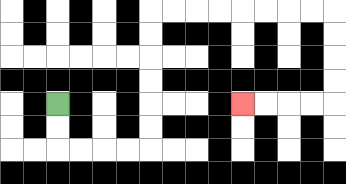{'start': '[2, 4]', 'end': '[10, 4]', 'path_directions': 'D,D,R,R,R,R,U,U,U,U,U,U,R,R,R,R,R,R,R,R,D,D,D,D,L,L,L,L', 'path_coordinates': '[[2, 4], [2, 5], [2, 6], [3, 6], [4, 6], [5, 6], [6, 6], [6, 5], [6, 4], [6, 3], [6, 2], [6, 1], [6, 0], [7, 0], [8, 0], [9, 0], [10, 0], [11, 0], [12, 0], [13, 0], [14, 0], [14, 1], [14, 2], [14, 3], [14, 4], [13, 4], [12, 4], [11, 4], [10, 4]]'}